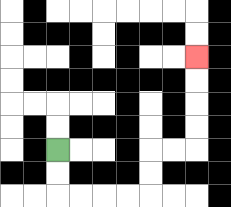{'start': '[2, 6]', 'end': '[8, 2]', 'path_directions': 'D,D,R,R,R,R,U,U,R,R,U,U,U,U', 'path_coordinates': '[[2, 6], [2, 7], [2, 8], [3, 8], [4, 8], [5, 8], [6, 8], [6, 7], [6, 6], [7, 6], [8, 6], [8, 5], [8, 4], [8, 3], [8, 2]]'}